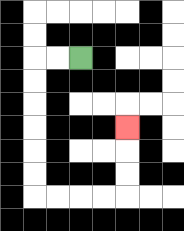{'start': '[3, 2]', 'end': '[5, 5]', 'path_directions': 'L,L,D,D,D,D,D,D,R,R,R,R,U,U,U', 'path_coordinates': '[[3, 2], [2, 2], [1, 2], [1, 3], [1, 4], [1, 5], [1, 6], [1, 7], [1, 8], [2, 8], [3, 8], [4, 8], [5, 8], [5, 7], [5, 6], [5, 5]]'}